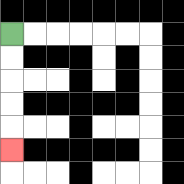{'start': '[0, 1]', 'end': '[0, 6]', 'path_directions': 'D,D,D,D,D', 'path_coordinates': '[[0, 1], [0, 2], [0, 3], [0, 4], [0, 5], [0, 6]]'}